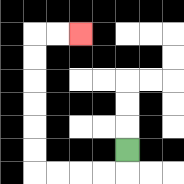{'start': '[5, 6]', 'end': '[3, 1]', 'path_directions': 'D,L,L,L,L,U,U,U,U,U,U,R,R', 'path_coordinates': '[[5, 6], [5, 7], [4, 7], [3, 7], [2, 7], [1, 7], [1, 6], [1, 5], [1, 4], [1, 3], [1, 2], [1, 1], [2, 1], [3, 1]]'}